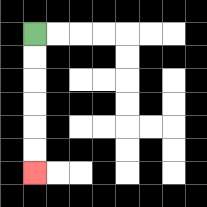{'start': '[1, 1]', 'end': '[1, 7]', 'path_directions': 'D,D,D,D,D,D', 'path_coordinates': '[[1, 1], [1, 2], [1, 3], [1, 4], [1, 5], [1, 6], [1, 7]]'}